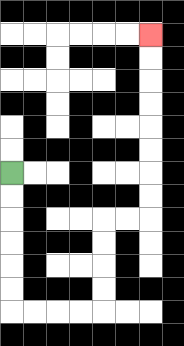{'start': '[0, 7]', 'end': '[6, 1]', 'path_directions': 'D,D,D,D,D,D,R,R,R,R,U,U,U,U,R,R,U,U,U,U,U,U,U,U', 'path_coordinates': '[[0, 7], [0, 8], [0, 9], [0, 10], [0, 11], [0, 12], [0, 13], [1, 13], [2, 13], [3, 13], [4, 13], [4, 12], [4, 11], [4, 10], [4, 9], [5, 9], [6, 9], [6, 8], [6, 7], [6, 6], [6, 5], [6, 4], [6, 3], [6, 2], [6, 1]]'}